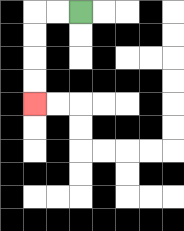{'start': '[3, 0]', 'end': '[1, 4]', 'path_directions': 'L,L,D,D,D,D', 'path_coordinates': '[[3, 0], [2, 0], [1, 0], [1, 1], [1, 2], [1, 3], [1, 4]]'}